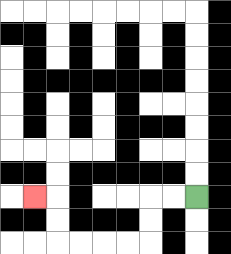{'start': '[8, 8]', 'end': '[1, 8]', 'path_directions': 'L,L,D,D,L,L,L,L,U,U,L', 'path_coordinates': '[[8, 8], [7, 8], [6, 8], [6, 9], [6, 10], [5, 10], [4, 10], [3, 10], [2, 10], [2, 9], [2, 8], [1, 8]]'}